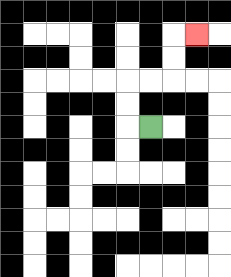{'start': '[6, 5]', 'end': '[8, 1]', 'path_directions': 'L,U,U,R,R,U,U,R', 'path_coordinates': '[[6, 5], [5, 5], [5, 4], [5, 3], [6, 3], [7, 3], [7, 2], [7, 1], [8, 1]]'}